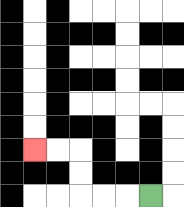{'start': '[6, 8]', 'end': '[1, 6]', 'path_directions': 'L,L,L,U,U,L,L', 'path_coordinates': '[[6, 8], [5, 8], [4, 8], [3, 8], [3, 7], [3, 6], [2, 6], [1, 6]]'}